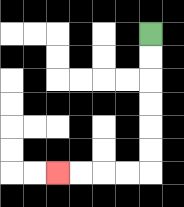{'start': '[6, 1]', 'end': '[2, 7]', 'path_directions': 'D,D,D,D,D,D,L,L,L,L', 'path_coordinates': '[[6, 1], [6, 2], [6, 3], [6, 4], [6, 5], [6, 6], [6, 7], [5, 7], [4, 7], [3, 7], [2, 7]]'}